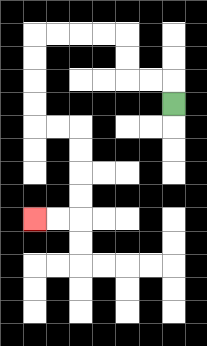{'start': '[7, 4]', 'end': '[1, 9]', 'path_directions': 'U,L,L,U,U,L,L,L,L,D,D,D,D,R,R,D,D,D,D,L,L', 'path_coordinates': '[[7, 4], [7, 3], [6, 3], [5, 3], [5, 2], [5, 1], [4, 1], [3, 1], [2, 1], [1, 1], [1, 2], [1, 3], [1, 4], [1, 5], [2, 5], [3, 5], [3, 6], [3, 7], [3, 8], [3, 9], [2, 9], [1, 9]]'}